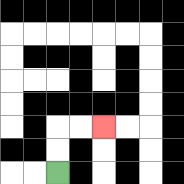{'start': '[2, 7]', 'end': '[4, 5]', 'path_directions': 'U,U,R,R', 'path_coordinates': '[[2, 7], [2, 6], [2, 5], [3, 5], [4, 5]]'}